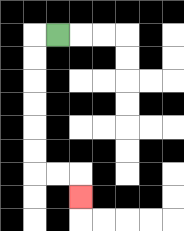{'start': '[2, 1]', 'end': '[3, 8]', 'path_directions': 'L,D,D,D,D,D,D,R,R,D', 'path_coordinates': '[[2, 1], [1, 1], [1, 2], [1, 3], [1, 4], [1, 5], [1, 6], [1, 7], [2, 7], [3, 7], [3, 8]]'}